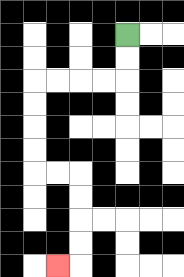{'start': '[5, 1]', 'end': '[2, 11]', 'path_directions': 'D,D,L,L,L,L,D,D,D,D,R,R,D,D,D,D,L', 'path_coordinates': '[[5, 1], [5, 2], [5, 3], [4, 3], [3, 3], [2, 3], [1, 3], [1, 4], [1, 5], [1, 6], [1, 7], [2, 7], [3, 7], [3, 8], [3, 9], [3, 10], [3, 11], [2, 11]]'}